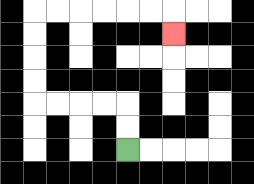{'start': '[5, 6]', 'end': '[7, 1]', 'path_directions': 'U,U,L,L,L,L,U,U,U,U,R,R,R,R,R,R,D', 'path_coordinates': '[[5, 6], [5, 5], [5, 4], [4, 4], [3, 4], [2, 4], [1, 4], [1, 3], [1, 2], [1, 1], [1, 0], [2, 0], [3, 0], [4, 0], [5, 0], [6, 0], [7, 0], [7, 1]]'}